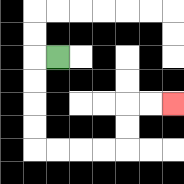{'start': '[2, 2]', 'end': '[7, 4]', 'path_directions': 'L,D,D,D,D,R,R,R,R,U,U,R,R', 'path_coordinates': '[[2, 2], [1, 2], [1, 3], [1, 4], [1, 5], [1, 6], [2, 6], [3, 6], [4, 6], [5, 6], [5, 5], [5, 4], [6, 4], [7, 4]]'}